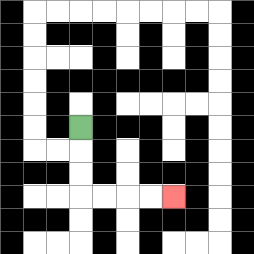{'start': '[3, 5]', 'end': '[7, 8]', 'path_directions': 'D,D,D,R,R,R,R', 'path_coordinates': '[[3, 5], [3, 6], [3, 7], [3, 8], [4, 8], [5, 8], [6, 8], [7, 8]]'}